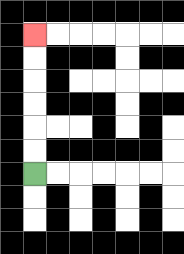{'start': '[1, 7]', 'end': '[1, 1]', 'path_directions': 'U,U,U,U,U,U', 'path_coordinates': '[[1, 7], [1, 6], [1, 5], [1, 4], [1, 3], [1, 2], [1, 1]]'}